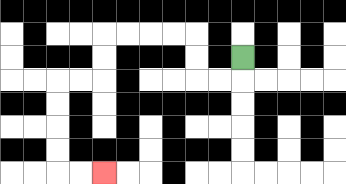{'start': '[10, 2]', 'end': '[4, 7]', 'path_directions': 'D,L,L,U,U,L,L,L,L,D,D,L,L,D,D,D,D,R,R', 'path_coordinates': '[[10, 2], [10, 3], [9, 3], [8, 3], [8, 2], [8, 1], [7, 1], [6, 1], [5, 1], [4, 1], [4, 2], [4, 3], [3, 3], [2, 3], [2, 4], [2, 5], [2, 6], [2, 7], [3, 7], [4, 7]]'}